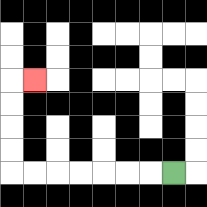{'start': '[7, 7]', 'end': '[1, 3]', 'path_directions': 'L,L,L,L,L,L,L,U,U,U,U,R', 'path_coordinates': '[[7, 7], [6, 7], [5, 7], [4, 7], [3, 7], [2, 7], [1, 7], [0, 7], [0, 6], [0, 5], [0, 4], [0, 3], [1, 3]]'}